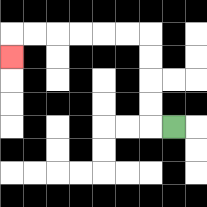{'start': '[7, 5]', 'end': '[0, 2]', 'path_directions': 'L,U,U,U,U,L,L,L,L,L,L,D', 'path_coordinates': '[[7, 5], [6, 5], [6, 4], [6, 3], [6, 2], [6, 1], [5, 1], [4, 1], [3, 1], [2, 1], [1, 1], [0, 1], [0, 2]]'}